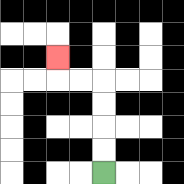{'start': '[4, 7]', 'end': '[2, 2]', 'path_directions': 'U,U,U,U,L,L,U', 'path_coordinates': '[[4, 7], [4, 6], [4, 5], [4, 4], [4, 3], [3, 3], [2, 3], [2, 2]]'}